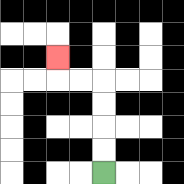{'start': '[4, 7]', 'end': '[2, 2]', 'path_directions': 'U,U,U,U,L,L,U', 'path_coordinates': '[[4, 7], [4, 6], [4, 5], [4, 4], [4, 3], [3, 3], [2, 3], [2, 2]]'}